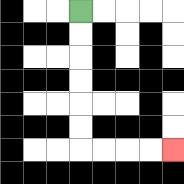{'start': '[3, 0]', 'end': '[7, 6]', 'path_directions': 'D,D,D,D,D,D,R,R,R,R', 'path_coordinates': '[[3, 0], [3, 1], [3, 2], [3, 3], [3, 4], [3, 5], [3, 6], [4, 6], [5, 6], [6, 6], [7, 6]]'}